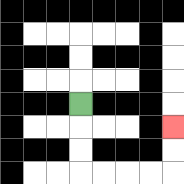{'start': '[3, 4]', 'end': '[7, 5]', 'path_directions': 'D,D,D,R,R,R,R,U,U', 'path_coordinates': '[[3, 4], [3, 5], [3, 6], [3, 7], [4, 7], [5, 7], [6, 7], [7, 7], [7, 6], [7, 5]]'}